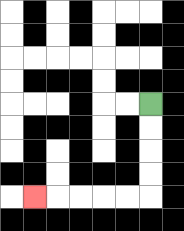{'start': '[6, 4]', 'end': '[1, 8]', 'path_directions': 'D,D,D,D,L,L,L,L,L', 'path_coordinates': '[[6, 4], [6, 5], [6, 6], [6, 7], [6, 8], [5, 8], [4, 8], [3, 8], [2, 8], [1, 8]]'}